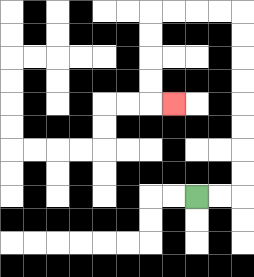{'start': '[8, 8]', 'end': '[7, 4]', 'path_directions': 'R,R,U,U,U,U,U,U,U,U,L,L,L,L,D,D,D,D,R', 'path_coordinates': '[[8, 8], [9, 8], [10, 8], [10, 7], [10, 6], [10, 5], [10, 4], [10, 3], [10, 2], [10, 1], [10, 0], [9, 0], [8, 0], [7, 0], [6, 0], [6, 1], [6, 2], [6, 3], [6, 4], [7, 4]]'}